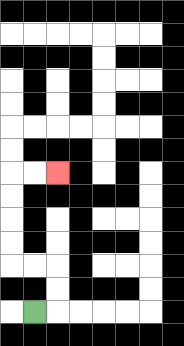{'start': '[1, 13]', 'end': '[2, 7]', 'path_directions': 'R,U,U,L,L,U,U,U,U,R,R', 'path_coordinates': '[[1, 13], [2, 13], [2, 12], [2, 11], [1, 11], [0, 11], [0, 10], [0, 9], [0, 8], [0, 7], [1, 7], [2, 7]]'}